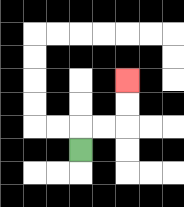{'start': '[3, 6]', 'end': '[5, 3]', 'path_directions': 'U,R,R,U,U', 'path_coordinates': '[[3, 6], [3, 5], [4, 5], [5, 5], [5, 4], [5, 3]]'}